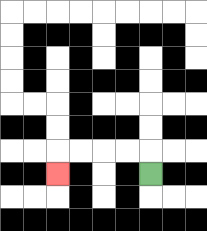{'start': '[6, 7]', 'end': '[2, 7]', 'path_directions': 'U,L,L,L,L,D', 'path_coordinates': '[[6, 7], [6, 6], [5, 6], [4, 6], [3, 6], [2, 6], [2, 7]]'}